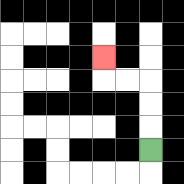{'start': '[6, 6]', 'end': '[4, 2]', 'path_directions': 'U,U,U,L,L,U', 'path_coordinates': '[[6, 6], [6, 5], [6, 4], [6, 3], [5, 3], [4, 3], [4, 2]]'}